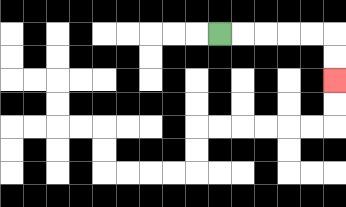{'start': '[9, 1]', 'end': '[14, 3]', 'path_directions': 'R,R,R,R,R,D,D', 'path_coordinates': '[[9, 1], [10, 1], [11, 1], [12, 1], [13, 1], [14, 1], [14, 2], [14, 3]]'}